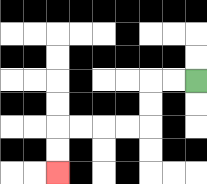{'start': '[8, 3]', 'end': '[2, 7]', 'path_directions': 'L,L,D,D,L,L,L,L,D,D', 'path_coordinates': '[[8, 3], [7, 3], [6, 3], [6, 4], [6, 5], [5, 5], [4, 5], [3, 5], [2, 5], [2, 6], [2, 7]]'}